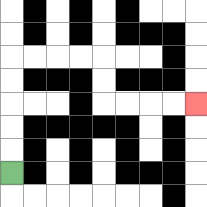{'start': '[0, 7]', 'end': '[8, 4]', 'path_directions': 'U,U,U,U,U,R,R,R,R,D,D,R,R,R,R', 'path_coordinates': '[[0, 7], [0, 6], [0, 5], [0, 4], [0, 3], [0, 2], [1, 2], [2, 2], [3, 2], [4, 2], [4, 3], [4, 4], [5, 4], [6, 4], [7, 4], [8, 4]]'}